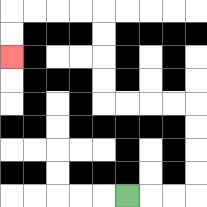{'start': '[5, 8]', 'end': '[0, 2]', 'path_directions': 'R,R,R,U,U,U,U,L,L,L,L,U,U,U,U,L,L,L,L,D,D', 'path_coordinates': '[[5, 8], [6, 8], [7, 8], [8, 8], [8, 7], [8, 6], [8, 5], [8, 4], [7, 4], [6, 4], [5, 4], [4, 4], [4, 3], [4, 2], [4, 1], [4, 0], [3, 0], [2, 0], [1, 0], [0, 0], [0, 1], [0, 2]]'}